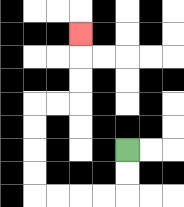{'start': '[5, 6]', 'end': '[3, 1]', 'path_directions': 'D,D,L,L,L,L,U,U,U,U,R,R,U,U,U', 'path_coordinates': '[[5, 6], [5, 7], [5, 8], [4, 8], [3, 8], [2, 8], [1, 8], [1, 7], [1, 6], [1, 5], [1, 4], [2, 4], [3, 4], [3, 3], [3, 2], [3, 1]]'}